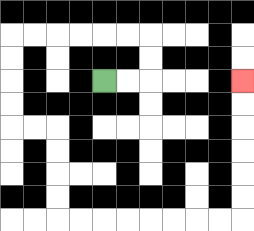{'start': '[4, 3]', 'end': '[10, 3]', 'path_directions': 'R,R,U,U,L,L,L,L,L,L,D,D,D,D,R,R,D,D,D,D,R,R,R,R,R,R,R,R,U,U,U,U,U,U', 'path_coordinates': '[[4, 3], [5, 3], [6, 3], [6, 2], [6, 1], [5, 1], [4, 1], [3, 1], [2, 1], [1, 1], [0, 1], [0, 2], [0, 3], [0, 4], [0, 5], [1, 5], [2, 5], [2, 6], [2, 7], [2, 8], [2, 9], [3, 9], [4, 9], [5, 9], [6, 9], [7, 9], [8, 9], [9, 9], [10, 9], [10, 8], [10, 7], [10, 6], [10, 5], [10, 4], [10, 3]]'}